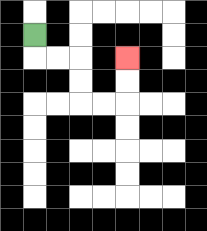{'start': '[1, 1]', 'end': '[5, 2]', 'path_directions': 'D,R,R,D,D,R,R,U,U', 'path_coordinates': '[[1, 1], [1, 2], [2, 2], [3, 2], [3, 3], [3, 4], [4, 4], [5, 4], [5, 3], [5, 2]]'}